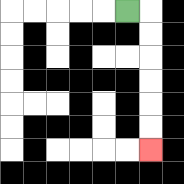{'start': '[5, 0]', 'end': '[6, 6]', 'path_directions': 'R,D,D,D,D,D,D', 'path_coordinates': '[[5, 0], [6, 0], [6, 1], [6, 2], [6, 3], [6, 4], [6, 5], [6, 6]]'}